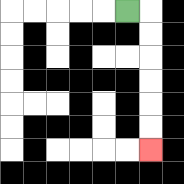{'start': '[5, 0]', 'end': '[6, 6]', 'path_directions': 'R,D,D,D,D,D,D', 'path_coordinates': '[[5, 0], [6, 0], [6, 1], [6, 2], [6, 3], [6, 4], [6, 5], [6, 6]]'}